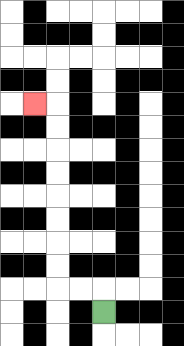{'start': '[4, 13]', 'end': '[1, 4]', 'path_directions': 'U,L,L,U,U,U,U,U,U,U,U,L', 'path_coordinates': '[[4, 13], [4, 12], [3, 12], [2, 12], [2, 11], [2, 10], [2, 9], [2, 8], [2, 7], [2, 6], [2, 5], [2, 4], [1, 4]]'}